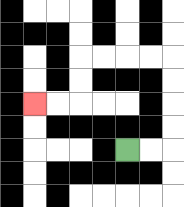{'start': '[5, 6]', 'end': '[1, 4]', 'path_directions': 'R,R,U,U,U,U,L,L,L,L,D,D,L,L', 'path_coordinates': '[[5, 6], [6, 6], [7, 6], [7, 5], [7, 4], [7, 3], [7, 2], [6, 2], [5, 2], [4, 2], [3, 2], [3, 3], [3, 4], [2, 4], [1, 4]]'}